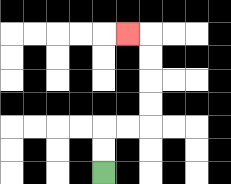{'start': '[4, 7]', 'end': '[5, 1]', 'path_directions': 'U,U,R,R,U,U,U,U,L', 'path_coordinates': '[[4, 7], [4, 6], [4, 5], [5, 5], [6, 5], [6, 4], [6, 3], [6, 2], [6, 1], [5, 1]]'}